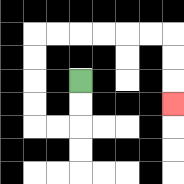{'start': '[3, 3]', 'end': '[7, 4]', 'path_directions': 'D,D,L,L,U,U,U,U,R,R,R,R,R,R,D,D,D', 'path_coordinates': '[[3, 3], [3, 4], [3, 5], [2, 5], [1, 5], [1, 4], [1, 3], [1, 2], [1, 1], [2, 1], [3, 1], [4, 1], [5, 1], [6, 1], [7, 1], [7, 2], [7, 3], [7, 4]]'}